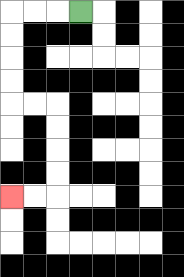{'start': '[3, 0]', 'end': '[0, 8]', 'path_directions': 'L,L,L,D,D,D,D,R,R,D,D,D,D,L,L', 'path_coordinates': '[[3, 0], [2, 0], [1, 0], [0, 0], [0, 1], [0, 2], [0, 3], [0, 4], [1, 4], [2, 4], [2, 5], [2, 6], [2, 7], [2, 8], [1, 8], [0, 8]]'}